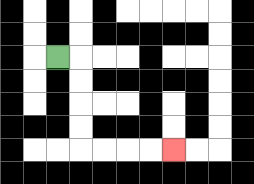{'start': '[2, 2]', 'end': '[7, 6]', 'path_directions': 'R,D,D,D,D,R,R,R,R', 'path_coordinates': '[[2, 2], [3, 2], [3, 3], [3, 4], [3, 5], [3, 6], [4, 6], [5, 6], [6, 6], [7, 6]]'}